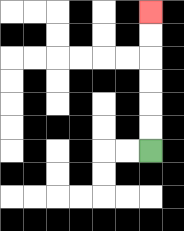{'start': '[6, 6]', 'end': '[6, 0]', 'path_directions': 'U,U,U,U,U,U', 'path_coordinates': '[[6, 6], [6, 5], [6, 4], [6, 3], [6, 2], [6, 1], [6, 0]]'}